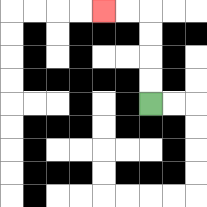{'start': '[6, 4]', 'end': '[4, 0]', 'path_directions': 'U,U,U,U,L,L', 'path_coordinates': '[[6, 4], [6, 3], [6, 2], [6, 1], [6, 0], [5, 0], [4, 0]]'}